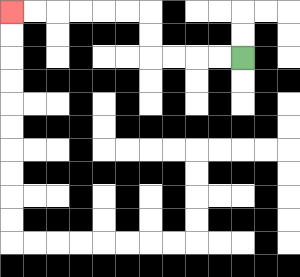{'start': '[10, 2]', 'end': '[0, 0]', 'path_directions': 'L,L,L,L,U,U,L,L,L,L,L,L', 'path_coordinates': '[[10, 2], [9, 2], [8, 2], [7, 2], [6, 2], [6, 1], [6, 0], [5, 0], [4, 0], [3, 0], [2, 0], [1, 0], [0, 0]]'}